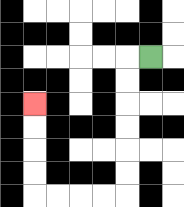{'start': '[6, 2]', 'end': '[1, 4]', 'path_directions': 'L,D,D,D,D,D,D,L,L,L,L,U,U,U,U', 'path_coordinates': '[[6, 2], [5, 2], [5, 3], [5, 4], [5, 5], [5, 6], [5, 7], [5, 8], [4, 8], [3, 8], [2, 8], [1, 8], [1, 7], [1, 6], [1, 5], [1, 4]]'}